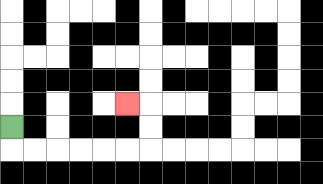{'start': '[0, 5]', 'end': '[5, 4]', 'path_directions': 'D,R,R,R,R,R,R,U,U,L', 'path_coordinates': '[[0, 5], [0, 6], [1, 6], [2, 6], [3, 6], [4, 6], [5, 6], [6, 6], [6, 5], [6, 4], [5, 4]]'}